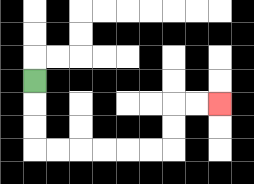{'start': '[1, 3]', 'end': '[9, 4]', 'path_directions': 'D,D,D,R,R,R,R,R,R,U,U,R,R', 'path_coordinates': '[[1, 3], [1, 4], [1, 5], [1, 6], [2, 6], [3, 6], [4, 6], [5, 6], [6, 6], [7, 6], [7, 5], [7, 4], [8, 4], [9, 4]]'}